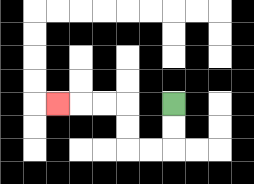{'start': '[7, 4]', 'end': '[2, 4]', 'path_directions': 'D,D,L,L,U,U,L,L,L', 'path_coordinates': '[[7, 4], [7, 5], [7, 6], [6, 6], [5, 6], [5, 5], [5, 4], [4, 4], [3, 4], [2, 4]]'}